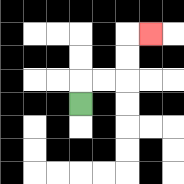{'start': '[3, 4]', 'end': '[6, 1]', 'path_directions': 'U,R,R,U,U,R', 'path_coordinates': '[[3, 4], [3, 3], [4, 3], [5, 3], [5, 2], [5, 1], [6, 1]]'}